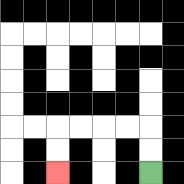{'start': '[6, 7]', 'end': '[2, 7]', 'path_directions': 'U,U,L,L,L,L,D,D', 'path_coordinates': '[[6, 7], [6, 6], [6, 5], [5, 5], [4, 5], [3, 5], [2, 5], [2, 6], [2, 7]]'}